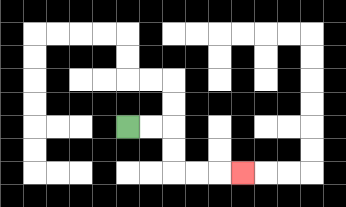{'start': '[5, 5]', 'end': '[10, 7]', 'path_directions': 'R,R,D,D,R,R,R', 'path_coordinates': '[[5, 5], [6, 5], [7, 5], [7, 6], [7, 7], [8, 7], [9, 7], [10, 7]]'}